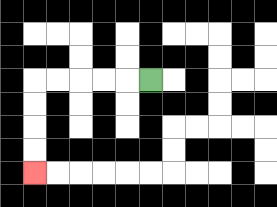{'start': '[6, 3]', 'end': '[1, 7]', 'path_directions': 'L,L,L,L,L,D,D,D,D', 'path_coordinates': '[[6, 3], [5, 3], [4, 3], [3, 3], [2, 3], [1, 3], [1, 4], [1, 5], [1, 6], [1, 7]]'}